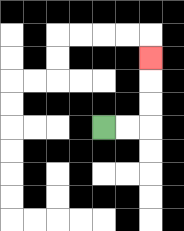{'start': '[4, 5]', 'end': '[6, 2]', 'path_directions': 'R,R,U,U,U', 'path_coordinates': '[[4, 5], [5, 5], [6, 5], [6, 4], [6, 3], [6, 2]]'}